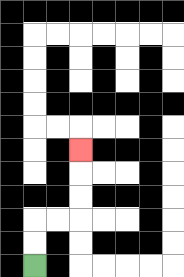{'start': '[1, 11]', 'end': '[3, 6]', 'path_directions': 'U,U,R,R,U,U,U', 'path_coordinates': '[[1, 11], [1, 10], [1, 9], [2, 9], [3, 9], [3, 8], [3, 7], [3, 6]]'}